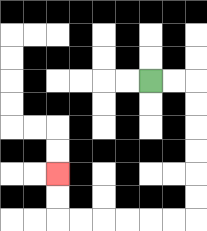{'start': '[6, 3]', 'end': '[2, 7]', 'path_directions': 'R,R,D,D,D,D,D,D,L,L,L,L,L,L,U,U', 'path_coordinates': '[[6, 3], [7, 3], [8, 3], [8, 4], [8, 5], [8, 6], [8, 7], [8, 8], [8, 9], [7, 9], [6, 9], [5, 9], [4, 9], [3, 9], [2, 9], [2, 8], [2, 7]]'}